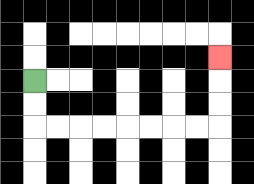{'start': '[1, 3]', 'end': '[9, 2]', 'path_directions': 'D,D,R,R,R,R,R,R,R,R,U,U,U', 'path_coordinates': '[[1, 3], [1, 4], [1, 5], [2, 5], [3, 5], [4, 5], [5, 5], [6, 5], [7, 5], [8, 5], [9, 5], [9, 4], [9, 3], [9, 2]]'}